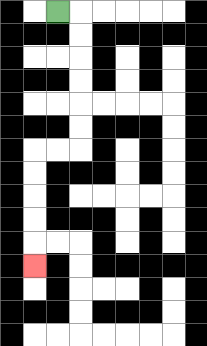{'start': '[2, 0]', 'end': '[1, 11]', 'path_directions': 'R,D,D,D,D,D,D,L,L,D,D,D,D,D', 'path_coordinates': '[[2, 0], [3, 0], [3, 1], [3, 2], [3, 3], [3, 4], [3, 5], [3, 6], [2, 6], [1, 6], [1, 7], [1, 8], [1, 9], [1, 10], [1, 11]]'}